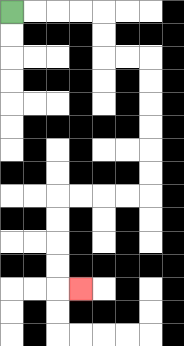{'start': '[0, 0]', 'end': '[3, 12]', 'path_directions': 'R,R,R,R,D,D,R,R,D,D,D,D,D,D,L,L,L,L,D,D,D,D,R', 'path_coordinates': '[[0, 0], [1, 0], [2, 0], [3, 0], [4, 0], [4, 1], [4, 2], [5, 2], [6, 2], [6, 3], [6, 4], [6, 5], [6, 6], [6, 7], [6, 8], [5, 8], [4, 8], [3, 8], [2, 8], [2, 9], [2, 10], [2, 11], [2, 12], [3, 12]]'}